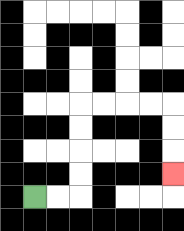{'start': '[1, 8]', 'end': '[7, 7]', 'path_directions': 'R,R,U,U,U,U,R,R,R,R,D,D,D', 'path_coordinates': '[[1, 8], [2, 8], [3, 8], [3, 7], [3, 6], [3, 5], [3, 4], [4, 4], [5, 4], [6, 4], [7, 4], [7, 5], [7, 6], [7, 7]]'}